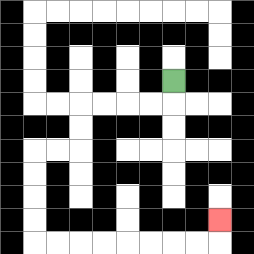{'start': '[7, 3]', 'end': '[9, 9]', 'path_directions': 'D,L,L,L,L,D,D,L,L,D,D,D,D,R,R,R,R,R,R,R,R,U', 'path_coordinates': '[[7, 3], [7, 4], [6, 4], [5, 4], [4, 4], [3, 4], [3, 5], [3, 6], [2, 6], [1, 6], [1, 7], [1, 8], [1, 9], [1, 10], [2, 10], [3, 10], [4, 10], [5, 10], [6, 10], [7, 10], [8, 10], [9, 10], [9, 9]]'}